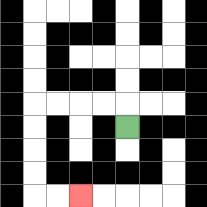{'start': '[5, 5]', 'end': '[3, 8]', 'path_directions': 'U,L,L,L,L,D,D,D,D,R,R', 'path_coordinates': '[[5, 5], [5, 4], [4, 4], [3, 4], [2, 4], [1, 4], [1, 5], [1, 6], [1, 7], [1, 8], [2, 8], [3, 8]]'}